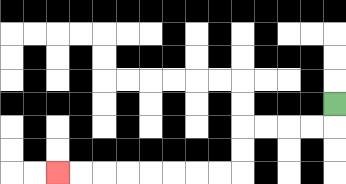{'start': '[14, 4]', 'end': '[2, 7]', 'path_directions': 'D,L,L,L,L,D,D,L,L,L,L,L,L,L,L', 'path_coordinates': '[[14, 4], [14, 5], [13, 5], [12, 5], [11, 5], [10, 5], [10, 6], [10, 7], [9, 7], [8, 7], [7, 7], [6, 7], [5, 7], [4, 7], [3, 7], [2, 7]]'}